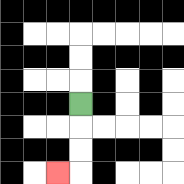{'start': '[3, 4]', 'end': '[2, 7]', 'path_directions': 'D,D,D,L', 'path_coordinates': '[[3, 4], [3, 5], [3, 6], [3, 7], [2, 7]]'}